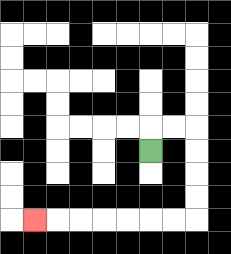{'start': '[6, 6]', 'end': '[1, 9]', 'path_directions': 'U,R,R,D,D,D,D,L,L,L,L,L,L,L', 'path_coordinates': '[[6, 6], [6, 5], [7, 5], [8, 5], [8, 6], [8, 7], [8, 8], [8, 9], [7, 9], [6, 9], [5, 9], [4, 9], [3, 9], [2, 9], [1, 9]]'}